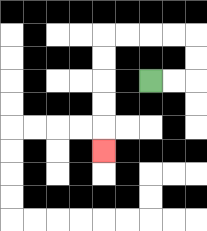{'start': '[6, 3]', 'end': '[4, 6]', 'path_directions': 'R,R,U,U,L,L,L,L,D,D,D,D,D', 'path_coordinates': '[[6, 3], [7, 3], [8, 3], [8, 2], [8, 1], [7, 1], [6, 1], [5, 1], [4, 1], [4, 2], [4, 3], [4, 4], [4, 5], [4, 6]]'}